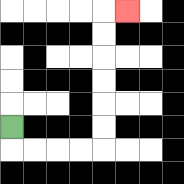{'start': '[0, 5]', 'end': '[5, 0]', 'path_directions': 'D,R,R,R,R,U,U,U,U,U,U,R', 'path_coordinates': '[[0, 5], [0, 6], [1, 6], [2, 6], [3, 6], [4, 6], [4, 5], [4, 4], [4, 3], [4, 2], [4, 1], [4, 0], [5, 0]]'}